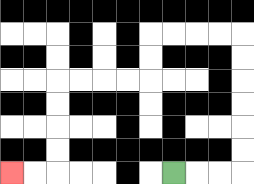{'start': '[7, 7]', 'end': '[0, 7]', 'path_directions': 'R,R,R,U,U,U,U,U,U,L,L,L,L,D,D,L,L,L,L,D,D,D,D,L,L', 'path_coordinates': '[[7, 7], [8, 7], [9, 7], [10, 7], [10, 6], [10, 5], [10, 4], [10, 3], [10, 2], [10, 1], [9, 1], [8, 1], [7, 1], [6, 1], [6, 2], [6, 3], [5, 3], [4, 3], [3, 3], [2, 3], [2, 4], [2, 5], [2, 6], [2, 7], [1, 7], [0, 7]]'}